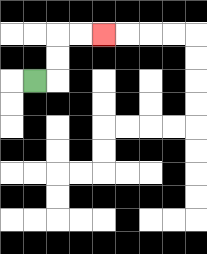{'start': '[1, 3]', 'end': '[4, 1]', 'path_directions': 'R,U,U,R,R', 'path_coordinates': '[[1, 3], [2, 3], [2, 2], [2, 1], [3, 1], [4, 1]]'}